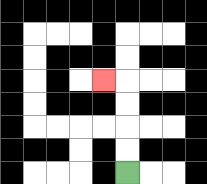{'start': '[5, 7]', 'end': '[4, 3]', 'path_directions': 'U,U,U,U,L', 'path_coordinates': '[[5, 7], [5, 6], [5, 5], [5, 4], [5, 3], [4, 3]]'}